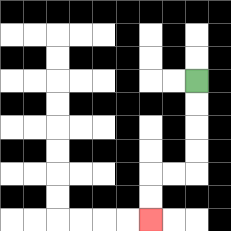{'start': '[8, 3]', 'end': '[6, 9]', 'path_directions': 'D,D,D,D,L,L,D,D', 'path_coordinates': '[[8, 3], [8, 4], [8, 5], [8, 6], [8, 7], [7, 7], [6, 7], [6, 8], [6, 9]]'}